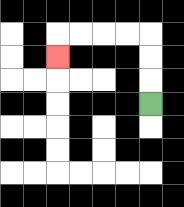{'start': '[6, 4]', 'end': '[2, 2]', 'path_directions': 'U,U,U,L,L,L,L,D', 'path_coordinates': '[[6, 4], [6, 3], [6, 2], [6, 1], [5, 1], [4, 1], [3, 1], [2, 1], [2, 2]]'}